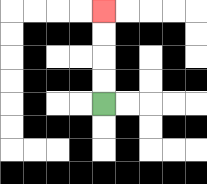{'start': '[4, 4]', 'end': '[4, 0]', 'path_directions': 'U,U,U,U', 'path_coordinates': '[[4, 4], [4, 3], [4, 2], [4, 1], [4, 0]]'}